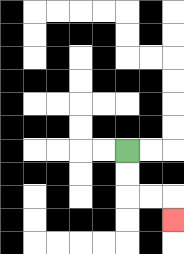{'start': '[5, 6]', 'end': '[7, 9]', 'path_directions': 'D,D,R,R,D', 'path_coordinates': '[[5, 6], [5, 7], [5, 8], [6, 8], [7, 8], [7, 9]]'}